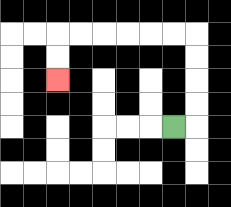{'start': '[7, 5]', 'end': '[2, 3]', 'path_directions': 'R,U,U,U,U,L,L,L,L,L,L,D,D', 'path_coordinates': '[[7, 5], [8, 5], [8, 4], [8, 3], [8, 2], [8, 1], [7, 1], [6, 1], [5, 1], [4, 1], [3, 1], [2, 1], [2, 2], [2, 3]]'}